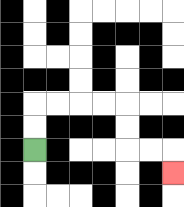{'start': '[1, 6]', 'end': '[7, 7]', 'path_directions': 'U,U,R,R,R,R,D,D,R,R,D', 'path_coordinates': '[[1, 6], [1, 5], [1, 4], [2, 4], [3, 4], [4, 4], [5, 4], [5, 5], [5, 6], [6, 6], [7, 6], [7, 7]]'}